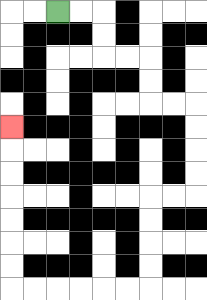{'start': '[2, 0]', 'end': '[0, 5]', 'path_directions': 'R,R,D,D,R,R,D,D,R,R,D,D,D,D,L,L,D,D,D,D,L,L,L,L,L,L,U,U,U,U,U,U,U', 'path_coordinates': '[[2, 0], [3, 0], [4, 0], [4, 1], [4, 2], [5, 2], [6, 2], [6, 3], [6, 4], [7, 4], [8, 4], [8, 5], [8, 6], [8, 7], [8, 8], [7, 8], [6, 8], [6, 9], [6, 10], [6, 11], [6, 12], [5, 12], [4, 12], [3, 12], [2, 12], [1, 12], [0, 12], [0, 11], [0, 10], [0, 9], [0, 8], [0, 7], [0, 6], [0, 5]]'}